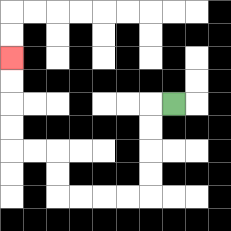{'start': '[7, 4]', 'end': '[0, 2]', 'path_directions': 'L,D,D,D,D,L,L,L,L,U,U,L,L,U,U,U,U', 'path_coordinates': '[[7, 4], [6, 4], [6, 5], [6, 6], [6, 7], [6, 8], [5, 8], [4, 8], [3, 8], [2, 8], [2, 7], [2, 6], [1, 6], [0, 6], [0, 5], [0, 4], [0, 3], [0, 2]]'}